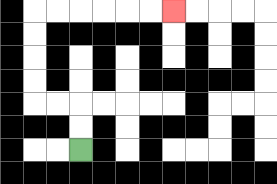{'start': '[3, 6]', 'end': '[7, 0]', 'path_directions': 'U,U,L,L,U,U,U,U,R,R,R,R,R,R', 'path_coordinates': '[[3, 6], [3, 5], [3, 4], [2, 4], [1, 4], [1, 3], [1, 2], [1, 1], [1, 0], [2, 0], [3, 0], [4, 0], [5, 0], [6, 0], [7, 0]]'}